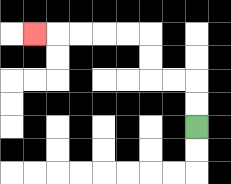{'start': '[8, 5]', 'end': '[1, 1]', 'path_directions': 'U,U,L,L,U,U,L,L,L,L,L', 'path_coordinates': '[[8, 5], [8, 4], [8, 3], [7, 3], [6, 3], [6, 2], [6, 1], [5, 1], [4, 1], [3, 1], [2, 1], [1, 1]]'}